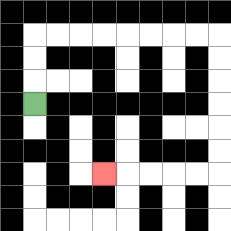{'start': '[1, 4]', 'end': '[4, 7]', 'path_directions': 'U,U,U,R,R,R,R,R,R,R,R,D,D,D,D,D,D,L,L,L,L,L', 'path_coordinates': '[[1, 4], [1, 3], [1, 2], [1, 1], [2, 1], [3, 1], [4, 1], [5, 1], [6, 1], [7, 1], [8, 1], [9, 1], [9, 2], [9, 3], [9, 4], [9, 5], [9, 6], [9, 7], [8, 7], [7, 7], [6, 7], [5, 7], [4, 7]]'}